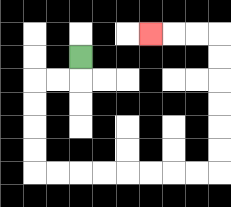{'start': '[3, 2]', 'end': '[6, 1]', 'path_directions': 'D,L,L,D,D,D,D,R,R,R,R,R,R,R,R,U,U,U,U,U,U,L,L,L', 'path_coordinates': '[[3, 2], [3, 3], [2, 3], [1, 3], [1, 4], [1, 5], [1, 6], [1, 7], [2, 7], [3, 7], [4, 7], [5, 7], [6, 7], [7, 7], [8, 7], [9, 7], [9, 6], [9, 5], [9, 4], [9, 3], [9, 2], [9, 1], [8, 1], [7, 1], [6, 1]]'}